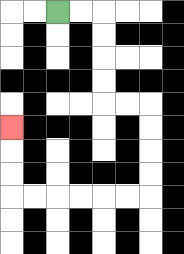{'start': '[2, 0]', 'end': '[0, 5]', 'path_directions': 'R,R,D,D,D,D,R,R,D,D,D,D,L,L,L,L,L,L,U,U,U', 'path_coordinates': '[[2, 0], [3, 0], [4, 0], [4, 1], [4, 2], [4, 3], [4, 4], [5, 4], [6, 4], [6, 5], [6, 6], [6, 7], [6, 8], [5, 8], [4, 8], [3, 8], [2, 8], [1, 8], [0, 8], [0, 7], [0, 6], [0, 5]]'}